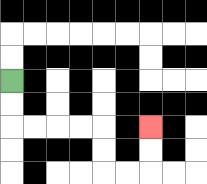{'start': '[0, 3]', 'end': '[6, 5]', 'path_directions': 'D,D,R,R,R,R,D,D,R,R,U,U', 'path_coordinates': '[[0, 3], [0, 4], [0, 5], [1, 5], [2, 5], [3, 5], [4, 5], [4, 6], [4, 7], [5, 7], [6, 7], [6, 6], [6, 5]]'}